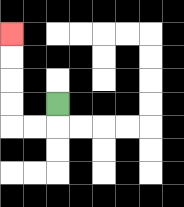{'start': '[2, 4]', 'end': '[0, 1]', 'path_directions': 'D,L,L,U,U,U,U', 'path_coordinates': '[[2, 4], [2, 5], [1, 5], [0, 5], [0, 4], [0, 3], [0, 2], [0, 1]]'}